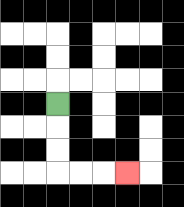{'start': '[2, 4]', 'end': '[5, 7]', 'path_directions': 'D,D,D,R,R,R', 'path_coordinates': '[[2, 4], [2, 5], [2, 6], [2, 7], [3, 7], [4, 7], [5, 7]]'}